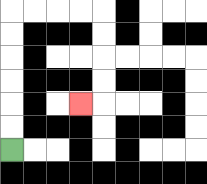{'start': '[0, 6]', 'end': '[3, 4]', 'path_directions': 'U,U,U,U,U,U,R,R,R,R,D,D,D,D,L', 'path_coordinates': '[[0, 6], [0, 5], [0, 4], [0, 3], [0, 2], [0, 1], [0, 0], [1, 0], [2, 0], [3, 0], [4, 0], [4, 1], [4, 2], [4, 3], [4, 4], [3, 4]]'}